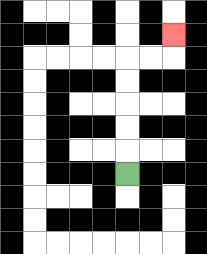{'start': '[5, 7]', 'end': '[7, 1]', 'path_directions': 'U,U,U,U,U,R,R,U', 'path_coordinates': '[[5, 7], [5, 6], [5, 5], [5, 4], [5, 3], [5, 2], [6, 2], [7, 2], [7, 1]]'}